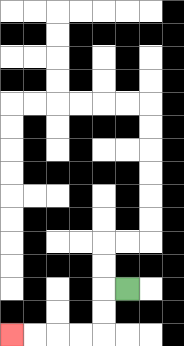{'start': '[5, 12]', 'end': '[0, 14]', 'path_directions': 'L,D,D,L,L,L,L', 'path_coordinates': '[[5, 12], [4, 12], [4, 13], [4, 14], [3, 14], [2, 14], [1, 14], [0, 14]]'}